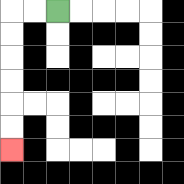{'start': '[2, 0]', 'end': '[0, 6]', 'path_directions': 'L,L,D,D,D,D,D,D', 'path_coordinates': '[[2, 0], [1, 0], [0, 0], [0, 1], [0, 2], [0, 3], [0, 4], [0, 5], [0, 6]]'}